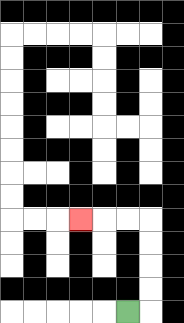{'start': '[5, 13]', 'end': '[3, 9]', 'path_directions': 'R,U,U,U,U,L,L,L', 'path_coordinates': '[[5, 13], [6, 13], [6, 12], [6, 11], [6, 10], [6, 9], [5, 9], [4, 9], [3, 9]]'}